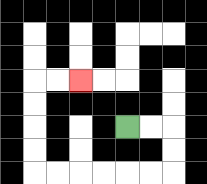{'start': '[5, 5]', 'end': '[3, 3]', 'path_directions': 'R,R,D,D,L,L,L,L,L,L,U,U,U,U,R,R', 'path_coordinates': '[[5, 5], [6, 5], [7, 5], [7, 6], [7, 7], [6, 7], [5, 7], [4, 7], [3, 7], [2, 7], [1, 7], [1, 6], [1, 5], [1, 4], [1, 3], [2, 3], [3, 3]]'}